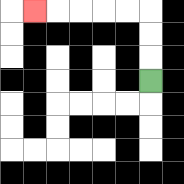{'start': '[6, 3]', 'end': '[1, 0]', 'path_directions': 'U,U,U,L,L,L,L,L', 'path_coordinates': '[[6, 3], [6, 2], [6, 1], [6, 0], [5, 0], [4, 0], [3, 0], [2, 0], [1, 0]]'}